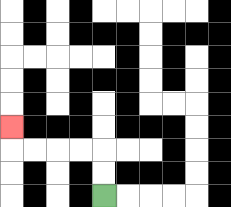{'start': '[4, 8]', 'end': '[0, 5]', 'path_directions': 'U,U,L,L,L,L,U', 'path_coordinates': '[[4, 8], [4, 7], [4, 6], [3, 6], [2, 6], [1, 6], [0, 6], [0, 5]]'}